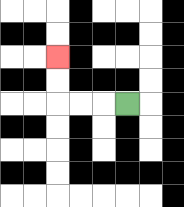{'start': '[5, 4]', 'end': '[2, 2]', 'path_directions': 'L,L,L,U,U', 'path_coordinates': '[[5, 4], [4, 4], [3, 4], [2, 4], [2, 3], [2, 2]]'}